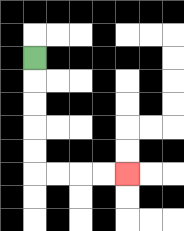{'start': '[1, 2]', 'end': '[5, 7]', 'path_directions': 'D,D,D,D,D,R,R,R,R', 'path_coordinates': '[[1, 2], [1, 3], [1, 4], [1, 5], [1, 6], [1, 7], [2, 7], [3, 7], [4, 7], [5, 7]]'}